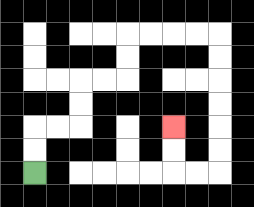{'start': '[1, 7]', 'end': '[7, 5]', 'path_directions': 'U,U,R,R,U,U,R,R,U,U,R,R,R,R,D,D,D,D,D,D,L,L,U,U', 'path_coordinates': '[[1, 7], [1, 6], [1, 5], [2, 5], [3, 5], [3, 4], [3, 3], [4, 3], [5, 3], [5, 2], [5, 1], [6, 1], [7, 1], [8, 1], [9, 1], [9, 2], [9, 3], [9, 4], [9, 5], [9, 6], [9, 7], [8, 7], [7, 7], [7, 6], [7, 5]]'}